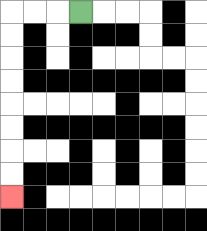{'start': '[3, 0]', 'end': '[0, 8]', 'path_directions': 'L,L,L,D,D,D,D,D,D,D,D', 'path_coordinates': '[[3, 0], [2, 0], [1, 0], [0, 0], [0, 1], [0, 2], [0, 3], [0, 4], [0, 5], [0, 6], [0, 7], [0, 8]]'}